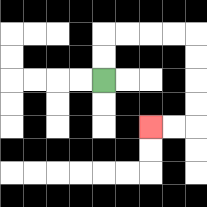{'start': '[4, 3]', 'end': '[6, 5]', 'path_directions': 'U,U,R,R,R,R,D,D,D,D,L,L', 'path_coordinates': '[[4, 3], [4, 2], [4, 1], [5, 1], [6, 1], [7, 1], [8, 1], [8, 2], [8, 3], [8, 4], [8, 5], [7, 5], [6, 5]]'}